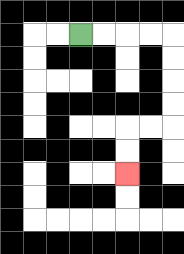{'start': '[3, 1]', 'end': '[5, 7]', 'path_directions': 'R,R,R,R,D,D,D,D,L,L,D,D', 'path_coordinates': '[[3, 1], [4, 1], [5, 1], [6, 1], [7, 1], [7, 2], [7, 3], [7, 4], [7, 5], [6, 5], [5, 5], [5, 6], [5, 7]]'}